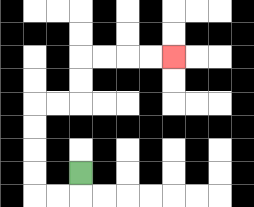{'start': '[3, 7]', 'end': '[7, 2]', 'path_directions': 'D,L,L,U,U,U,U,R,R,U,U,R,R,R,R', 'path_coordinates': '[[3, 7], [3, 8], [2, 8], [1, 8], [1, 7], [1, 6], [1, 5], [1, 4], [2, 4], [3, 4], [3, 3], [3, 2], [4, 2], [5, 2], [6, 2], [7, 2]]'}